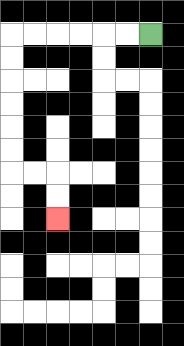{'start': '[6, 1]', 'end': '[2, 9]', 'path_directions': 'L,L,L,L,L,L,D,D,D,D,D,D,R,R,D,D', 'path_coordinates': '[[6, 1], [5, 1], [4, 1], [3, 1], [2, 1], [1, 1], [0, 1], [0, 2], [0, 3], [0, 4], [0, 5], [0, 6], [0, 7], [1, 7], [2, 7], [2, 8], [2, 9]]'}